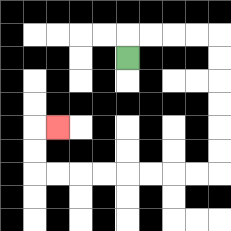{'start': '[5, 2]', 'end': '[2, 5]', 'path_directions': 'U,R,R,R,R,D,D,D,D,D,D,L,L,L,L,L,L,L,L,U,U,R', 'path_coordinates': '[[5, 2], [5, 1], [6, 1], [7, 1], [8, 1], [9, 1], [9, 2], [9, 3], [9, 4], [9, 5], [9, 6], [9, 7], [8, 7], [7, 7], [6, 7], [5, 7], [4, 7], [3, 7], [2, 7], [1, 7], [1, 6], [1, 5], [2, 5]]'}